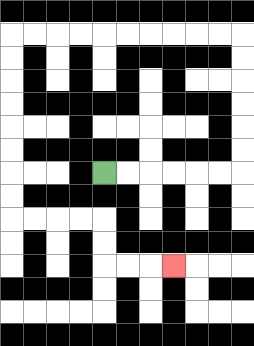{'start': '[4, 7]', 'end': '[7, 11]', 'path_directions': 'R,R,R,R,R,R,U,U,U,U,U,U,L,L,L,L,L,L,L,L,L,L,D,D,D,D,D,D,D,D,R,R,R,R,D,D,R,R,R', 'path_coordinates': '[[4, 7], [5, 7], [6, 7], [7, 7], [8, 7], [9, 7], [10, 7], [10, 6], [10, 5], [10, 4], [10, 3], [10, 2], [10, 1], [9, 1], [8, 1], [7, 1], [6, 1], [5, 1], [4, 1], [3, 1], [2, 1], [1, 1], [0, 1], [0, 2], [0, 3], [0, 4], [0, 5], [0, 6], [0, 7], [0, 8], [0, 9], [1, 9], [2, 9], [3, 9], [4, 9], [4, 10], [4, 11], [5, 11], [6, 11], [7, 11]]'}